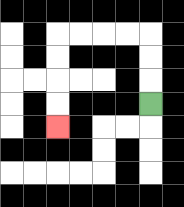{'start': '[6, 4]', 'end': '[2, 5]', 'path_directions': 'U,U,U,L,L,L,L,D,D,D,D', 'path_coordinates': '[[6, 4], [6, 3], [6, 2], [6, 1], [5, 1], [4, 1], [3, 1], [2, 1], [2, 2], [2, 3], [2, 4], [2, 5]]'}